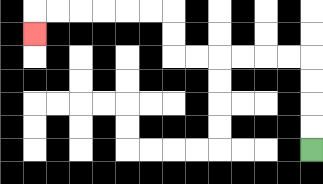{'start': '[13, 6]', 'end': '[1, 1]', 'path_directions': 'U,U,U,U,L,L,L,L,L,L,U,U,L,L,L,L,L,L,D', 'path_coordinates': '[[13, 6], [13, 5], [13, 4], [13, 3], [13, 2], [12, 2], [11, 2], [10, 2], [9, 2], [8, 2], [7, 2], [7, 1], [7, 0], [6, 0], [5, 0], [4, 0], [3, 0], [2, 0], [1, 0], [1, 1]]'}